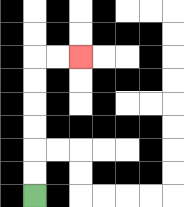{'start': '[1, 8]', 'end': '[3, 2]', 'path_directions': 'U,U,U,U,U,U,R,R', 'path_coordinates': '[[1, 8], [1, 7], [1, 6], [1, 5], [1, 4], [1, 3], [1, 2], [2, 2], [3, 2]]'}